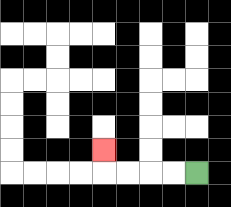{'start': '[8, 7]', 'end': '[4, 6]', 'path_directions': 'L,L,L,L,U', 'path_coordinates': '[[8, 7], [7, 7], [6, 7], [5, 7], [4, 7], [4, 6]]'}